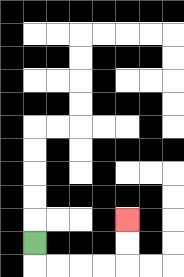{'start': '[1, 10]', 'end': '[5, 9]', 'path_directions': 'D,R,R,R,R,U,U', 'path_coordinates': '[[1, 10], [1, 11], [2, 11], [3, 11], [4, 11], [5, 11], [5, 10], [5, 9]]'}